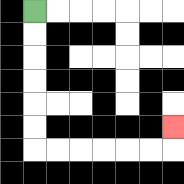{'start': '[1, 0]', 'end': '[7, 5]', 'path_directions': 'D,D,D,D,D,D,R,R,R,R,R,R,U', 'path_coordinates': '[[1, 0], [1, 1], [1, 2], [1, 3], [1, 4], [1, 5], [1, 6], [2, 6], [3, 6], [4, 6], [5, 6], [6, 6], [7, 6], [7, 5]]'}